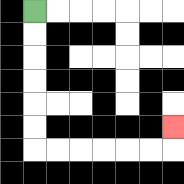{'start': '[1, 0]', 'end': '[7, 5]', 'path_directions': 'D,D,D,D,D,D,R,R,R,R,R,R,U', 'path_coordinates': '[[1, 0], [1, 1], [1, 2], [1, 3], [1, 4], [1, 5], [1, 6], [2, 6], [3, 6], [4, 6], [5, 6], [6, 6], [7, 6], [7, 5]]'}